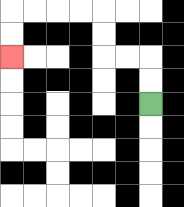{'start': '[6, 4]', 'end': '[0, 2]', 'path_directions': 'U,U,L,L,U,U,L,L,L,L,D,D', 'path_coordinates': '[[6, 4], [6, 3], [6, 2], [5, 2], [4, 2], [4, 1], [4, 0], [3, 0], [2, 0], [1, 0], [0, 0], [0, 1], [0, 2]]'}